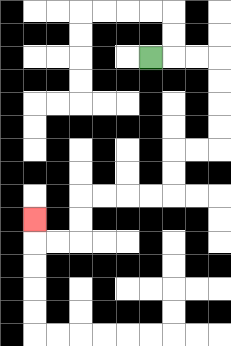{'start': '[6, 2]', 'end': '[1, 9]', 'path_directions': 'R,R,R,D,D,D,D,L,L,D,D,L,L,L,L,D,D,L,L,U', 'path_coordinates': '[[6, 2], [7, 2], [8, 2], [9, 2], [9, 3], [9, 4], [9, 5], [9, 6], [8, 6], [7, 6], [7, 7], [7, 8], [6, 8], [5, 8], [4, 8], [3, 8], [3, 9], [3, 10], [2, 10], [1, 10], [1, 9]]'}